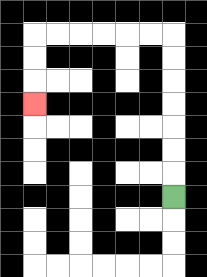{'start': '[7, 8]', 'end': '[1, 4]', 'path_directions': 'U,U,U,U,U,U,U,L,L,L,L,L,L,D,D,D', 'path_coordinates': '[[7, 8], [7, 7], [7, 6], [7, 5], [7, 4], [7, 3], [7, 2], [7, 1], [6, 1], [5, 1], [4, 1], [3, 1], [2, 1], [1, 1], [1, 2], [1, 3], [1, 4]]'}